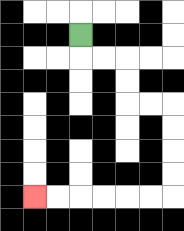{'start': '[3, 1]', 'end': '[1, 8]', 'path_directions': 'D,R,R,D,D,R,R,D,D,D,D,L,L,L,L,L,L', 'path_coordinates': '[[3, 1], [3, 2], [4, 2], [5, 2], [5, 3], [5, 4], [6, 4], [7, 4], [7, 5], [7, 6], [7, 7], [7, 8], [6, 8], [5, 8], [4, 8], [3, 8], [2, 8], [1, 8]]'}